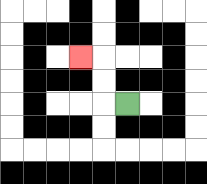{'start': '[5, 4]', 'end': '[3, 2]', 'path_directions': 'L,U,U,L', 'path_coordinates': '[[5, 4], [4, 4], [4, 3], [4, 2], [3, 2]]'}